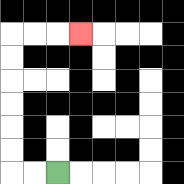{'start': '[2, 7]', 'end': '[3, 1]', 'path_directions': 'L,L,U,U,U,U,U,U,R,R,R', 'path_coordinates': '[[2, 7], [1, 7], [0, 7], [0, 6], [0, 5], [0, 4], [0, 3], [0, 2], [0, 1], [1, 1], [2, 1], [3, 1]]'}